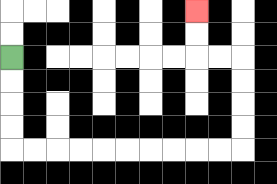{'start': '[0, 2]', 'end': '[8, 0]', 'path_directions': 'D,D,D,D,R,R,R,R,R,R,R,R,R,R,U,U,U,U,L,L,U,U', 'path_coordinates': '[[0, 2], [0, 3], [0, 4], [0, 5], [0, 6], [1, 6], [2, 6], [3, 6], [4, 6], [5, 6], [6, 6], [7, 6], [8, 6], [9, 6], [10, 6], [10, 5], [10, 4], [10, 3], [10, 2], [9, 2], [8, 2], [8, 1], [8, 0]]'}